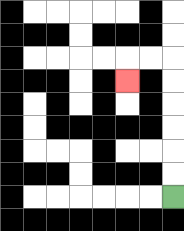{'start': '[7, 8]', 'end': '[5, 3]', 'path_directions': 'U,U,U,U,U,U,L,L,D', 'path_coordinates': '[[7, 8], [7, 7], [7, 6], [7, 5], [7, 4], [7, 3], [7, 2], [6, 2], [5, 2], [5, 3]]'}